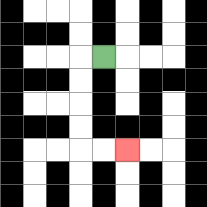{'start': '[4, 2]', 'end': '[5, 6]', 'path_directions': 'L,D,D,D,D,R,R', 'path_coordinates': '[[4, 2], [3, 2], [3, 3], [3, 4], [3, 5], [3, 6], [4, 6], [5, 6]]'}